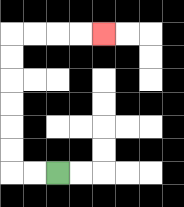{'start': '[2, 7]', 'end': '[4, 1]', 'path_directions': 'L,L,U,U,U,U,U,U,R,R,R,R', 'path_coordinates': '[[2, 7], [1, 7], [0, 7], [0, 6], [0, 5], [0, 4], [0, 3], [0, 2], [0, 1], [1, 1], [2, 1], [3, 1], [4, 1]]'}